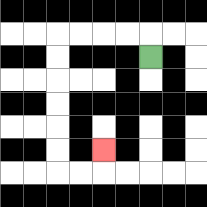{'start': '[6, 2]', 'end': '[4, 6]', 'path_directions': 'U,L,L,L,L,D,D,D,D,D,D,R,R,U', 'path_coordinates': '[[6, 2], [6, 1], [5, 1], [4, 1], [3, 1], [2, 1], [2, 2], [2, 3], [2, 4], [2, 5], [2, 6], [2, 7], [3, 7], [4, 7], [4, 6]]'}